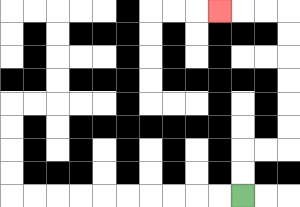{'start': '[10, 8]', 'end': '[9, 0]', 'path_directions': 'U,U,R,R,U,U,U,U,U,U,L,L,L', 'path_coordinates': '[[10, 8], [10, 7], [10, 6], [11, 6], [12, 6], [12, 5], [12, 4], [12, 3], [12, 2], [12, 1], [12, 0], [11, 0], [10, 0], [9, 0]]'}